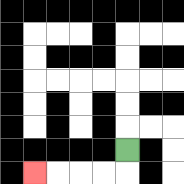{'start': '[5, 6]', 'end': '[1, 7]', 'path_directions': 'D,L,L,L,L', 'path_coordinates': '[[5, 6], [5, 7], [4, 7], [3, 7], [2, 7], [1, 7]]'}